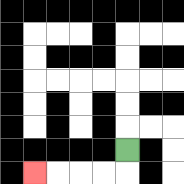{'start': '[5, 6]', 'end': '[1, 7]', 'path_directions': 'D,L,L,L,L', 'path_coordinates': '[[5, 6], [5, 7], [4, 7], [3, 7], [2, 7], [1, 7]]'}